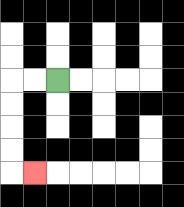{'start': '[2, 3]', 'end': '[1, 7]', 'path_directions': 'L,L,D,D,D,D,R', 'path_coordinates': '[[2, 3], [1, 3], [0, 3], [0, 4], [0, 5], [0, 6], [0, 7], [1, 7]]'}